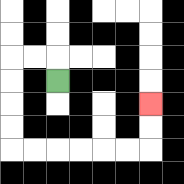{'start': '[2, 3]', 'end': '[6, 4]', 'path_directions': 'U,L,L,D,D,D,D,R,R,R,R,R,R,U,U', 'path_coordinates': '[[2, 3], [2, 2], [1, 2], [0, 2], [0, 3], [0, 4], [0, 5], [0, 6], [1, 6], [2, 6], [3, 6], [4, 6], [5, 6], [6, 6], [6, 5], [6, 4]]'}